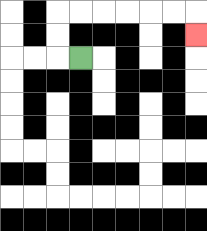{'start': '[3, 2]', 'end': '[8, 1]', 'path_directions': 'L,U,U,R,R,R,R,R,R,D', 'path_coordinates': '[[3, 2], [2, 2], [2, 1], [2, 0], [3, 0], [4, 0], [5, 0], [6, 0], [7, 0], [8, 0], [8, 1]]'}